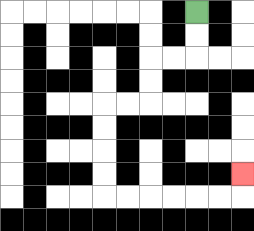{'start': '[8, 0]', 'end': '[10, 7]', 'path_directions': 'D,D,L,L,D,D,L,L,D,D,D,D,R,R,R,R,R,R,U', 'path_coordinates': '[[8, 0], [8, 1], [8, 2], [7, 2], [6, 2], [6, 3], [6, 4], [5, 4], [4, 4], [4, 5], [4, 6], [4, 7], [4, 8], [5, 8], [6, 8], [7, 8], [8, 8], [9, 8], [10, 8], [10, 7]]'}